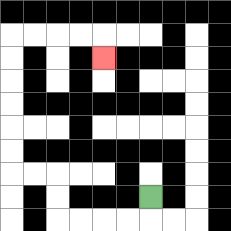{'start': '[6, 8]', 'end': '[4, 2]', 'path_directions': 'D,L,L,L,L,U,U,L,L,U,U,U,U,U,U,R,R,R,R,D', 'path_coordinates': '[[6, 8], [6, 9], [5, 9], [4, 9], [3, 9], [2, 9], [2, 8], [2, 7], [1, 7], [0, 7], [0, 6], [0, 5], [0, 4], [0, 3], [0, 2], [0, 1], [1, 1], [2, 1], [3, 1], [4, 1], [4, 2]]'}